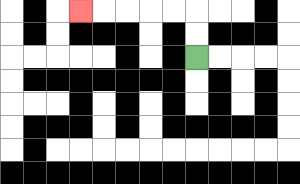{'start': '[8, 2]', 'end': '[3, 0]', 'path_directions': 'U,U,L,L,L,L,L', 'path_coordinates': '[[8, 2], [8, 1], [8, 0], [7, 0], [6, 0], [5, 0], [4, 0], [3, 0]]'}